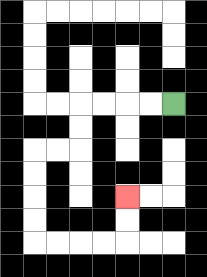{'start': '[7, 4]', 'end': '[5, 8]', 'path_directions': 'L,L,L,L,D,D,L,L,D,D,D,D,R,R,R,R,U,U', 'path_coordinates': '[[7, 4], [6, 4], [5, 4], [4, 4], [3, 4], [3, 5], [3, 6], [2, 6], [1, 6], [1, 7], [1, 8], [1, 9], [1, 10], [2, 10], [3, 10], [4, 10], [5, 10], [5, 9], [5, 8]]'}